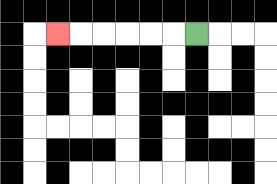{'start': '[8, 1]', 'end': '[2, 1]', 'path_directions': 'L,L,L,L,L,L', 'path_coordinates': '[[8, 1], [7, 1], [6, 1], [5, 1], [4, 1], [3, 1], [2, 1]]'}